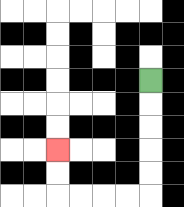{'start': '[6, 3]', 'end': '[2, 6]', 'path_directions': 'D,D,D,D,D,L,L,L,L,U,U', 'path_coordinates': '[[6, 3], [6, 4], [6, 5], [6, 6], [6, 7], [6, 8], [5, 8], [4, 8], [3, 8], [2, 8], [2, 7], [2, 6]]'}